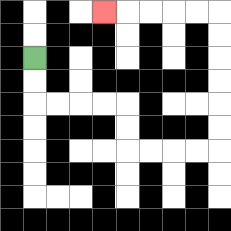{'start': '[1, 2]', 'end': '[4, 0]', 'path_directions': 'D,D,R,R,R,R,D,D,R,R,R,R,U,U,U,U,U,U,L,L,L,L,L', 'path_coordinates': '[[1, 2], [1, 3], [1, 4], [2, 4], [3, 4], [4, 4], [5, 4], [5, 5], [5, 6], [6, 6], [7, 6], [8, 6], [9, 6], [9, 5], [9, 4], [9, 3], [9, 2], [9, 1], [9, 0], [8, 0], [7, 0], [6, 0], [5, 0], [4, 0]]'}